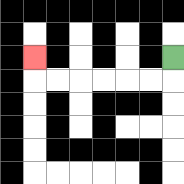{'start': '[7, 2]', 'end': '[1, 2]', 'path_directions': 'D,L,L,L,L,L,L,U', 'path_coordinates': '[[7, 2], [7, 3], [6, 3], [5, 3], [4, 3], [3, 3], [2, 3], [1, 3], [1, 2]]'}